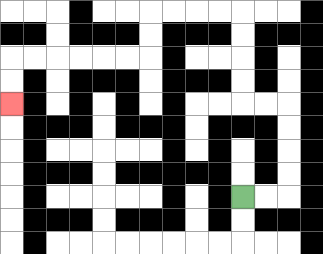{'start': '[10, 8]', 'end': '[0, 4]', 'path_directions': 'R,R,U,U,U,U,L,L,U,U,U,U,L,L,L,L,D,D,L,L,L,L,L,L,D,D', 'path_coordinates': '[[10, 8], [11, 8], [12, 8], [12, 7], [12, 6], [12, 5], [12, 4], [11, 4], [10, 4], [10, 3], [10, 2], [10, 1], [10, 0], [9, 0], [8, 0], [7, 0], [6, 0], [6, 1], [6, 2], [5, 2], [4, 2], [3, 2], [2, 2], [1, 2], [0, 2], [0, 3], [0, 4]]'}